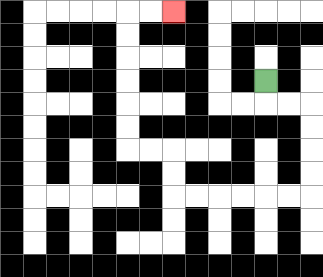{'start': '[11, 3]', 'end': '[7, 0]', 'path_directions': 'D,R,R,D,D,D,D,L,L,L,L,L,L,U,U,L,L,U,U,U,U,U,U,R,R', 'path_coordinates': '[[11, 3], [11, 4], [12, 4], [13, 4], [13, 5], [13, 6], [13, 7], [13, 8], [12, 8], [11, 8], [10, 8], [9, 8], [8, 8], [7, 8], [7, 7], [7, 6], [6, 6], [5, 6], [5, 5], [5, 4], [5, 3], [5, 2], [5, 1], [5, 0], [6, 0], [7, 0]]'}